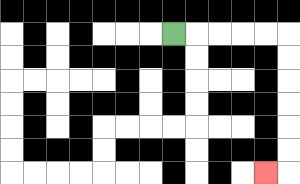{'start': '[7, 1]', 'end': '[11, 7]', 'path_directions': 'R,R,R,R,R,D,D,D,D,D,D,L', 'path_coordinates': '[[7, 1], [8, 1], [9, 1], [10, 1], [11, 1], [12, 1], [12, 2], [12, 3], [12, 4], [12, 5], [12, 6], [12, 7], [11, 7]]'}